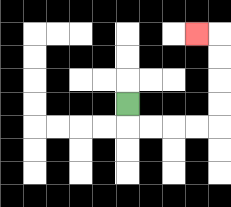{'start': '[5, 4]', 'end': '[8, 1]', 'path_directions': 'D,R,R,R,R,U,U,U,U,L', 'path_coordinates': '[[5, 4], [5, 5], [6, 5], [7, 5], [8, 5], [9, 5], [9, 4], [9, 3], [9, 2], [9, 1], [8, 1]]'}